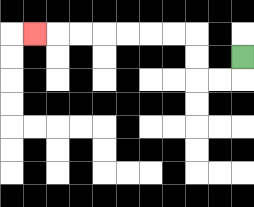{'start': '[10, 2]', 'end': '[1, 1]', 'path_directions': 'D,L,L,U,U,L,L,L,L,L,L,L', 'path_coordinates': '[[10, 2], [10, 3], [9, 3], [8, 3], [8, 2], [8, 1], [7, 1], [6, 1], [5, 1], [4, 1], [3, 1], [2, 1], [1, 1]]'}